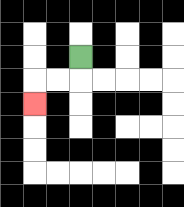{'start': '[3, 2]', 'end': '[1, 4]', 'path_directions': 'D,L,L,D', 'path_coordinates': '[[3, 2], [3, 3], [2, 3], [1, 3], [1, 4]]'}